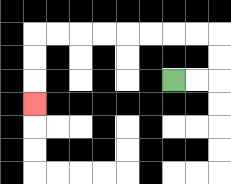{'start': '[7, 3]', 'end': '[1, 4]', 'path_directions': 'R,R,U,U,L,L,L,L,L,L,L,L,D,D,D', 'path_coordinates': '[[7, 3], [8, 3], [9, 3], [9, 2], [9, 1], [8, 1], [7, 1], [6, 1], [5, 1], [4, 1], [3, 1], [2, 1], [1, 1], [1, 2], [1, 3], [1, 4]]'}